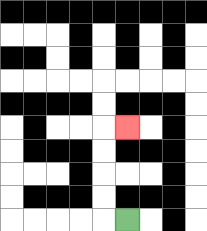{'start': '[5, 9]', 'end': '[5, 5]', 'path_directions': 'L,U,U,U,U,R', 'path_coordinates': '[[5, 9], [4, 9], [4, 8], [4, 7], [4, 6], [4, 5], [5, 5]]'}